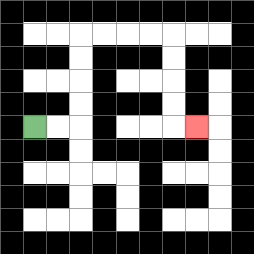{'start': '[1, 5]', 'end': '[8, 5]', 'path_directions': 'R,R,U,U,U,U,R,R,R,R,D,D,D,D,R', 'path_coordinates': '[[1, 5], [2, 5], [3, 5], [3, 4], [3, 3], [3, 2], [3, 1], [4, 1], [5, 1], [6, 1], [7, 1], [7, 2], [7, 3], [7, 4], [7, 5], [8, 5]]'}